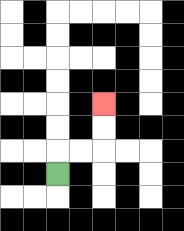{'start': '[2, 7]', 'end': '[4, 4]', 'path_directions': 'U,R,R,U,U', 'path_coordinates': '[[2, 7], [2, 6], [3, 6], [4, 6], [4, 5], [4, 4]]'}